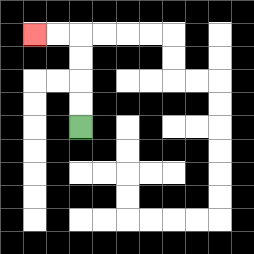{'start': '[3, 5]', 'end': '[1, 1]', 'path_directions': 'U,U,U,U,L,L', 'path_coordinates': '[[3, 5], [3, 4], [3, 3], [3, 2], [3, 1], [2, 1], [1, 1]]'}